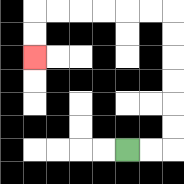{'start': '[5, 6]', 'end': '[1, 2]', 'path_directions': 'R,R,U,U,U,U,U,U,L,L,L,L,L,L,D,D', 'path_coordinates': '[[5, 6], [6, 6], [7, 6], [7, 5], [7, 4], [7, 3], [7, 2], [7, 1], [7, 0], [6, 0], [5, 0], [4, 0], [3, 0], [2, 0], [1, 0], [1, 1], [1, 2]]'}